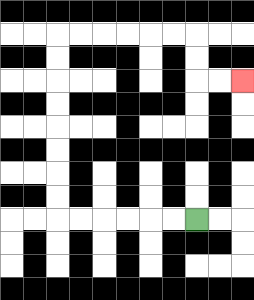{'start': '[8, 9]', 'end': '[10, 3]', 'path_directions': 'L,L,L,L,L,L,U,U,U,U,U,U,U,U,R,R,R,R,R,R,D,D,R,R', 'path_coordinates': '[[8, 9], [7, 9], [6, 9], [5, 9], [4, 9], [3, 9], [2, 9], [2, 8], [2, 7], [2, 6], [2, 5], [2, 4], [2, 3], [2, 2], [2, 1], [3, 1], [4, 1], [5, 1], [6, 1], [7, 1], [8, 1], [8, 2], [8, 3], [9, 3], [10, 3]]'}